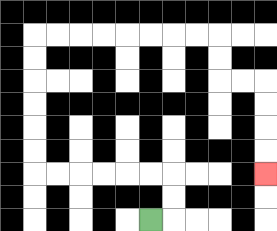{'start': '[6, 9]', 'end': '[11, 7]', 'path_directions': 'R,U,U,L,L,L,L,L,L,U,U,U,U,U,U,R,R,R,R,R,R,R,R,D,D,R,R,D,D,D,D', 'path_coordinates': '[[6, 9], [7, 9], [7, 8], [7, 7], [6, 7], [5, 7], [4, 7], [3, 7], [2, 7], [1, 7], [1, 6], [1, 5], [1, 4], [1, 3], [1, 2], [1, 1], [2, 1], [3, 1], [4, 1], [5, 1], [6, 1], [7, 1], [8, 1], [9, 1], [9, 2], [9, 3], [10, 3], [11, 3], [11, 4], [11, 5], [11, 6], [11, 7]]'}